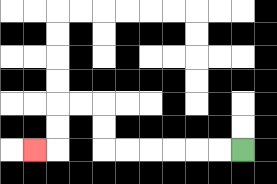{'start': '[10, 6]', 'end': '[1, 6]', 'path_directions': 'L,L,L,L,L,L,U,U,L,L,D,D,L', 'path_coordinates': '[[10, 6], [9, 6], [8, 6], [7, 6], [6, 6], [5, 6], [4, 6], [4, 5], [4, 4], [3, 4], [2, 4], [2, 5], [2, 6], [1, 6]]'}